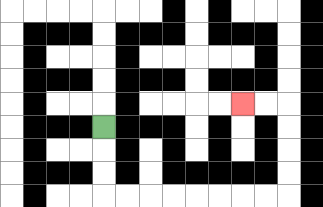{'start': '[4, 5]', 'end': '[10, 4]', 'path_directions': 'D,D,D,R,R,R,R,R,R,R,R,U,U,U,U,L,L', 'path_coordinates': '[[4, 5], [4, 6], [4, 7], [4, 8], [5, 8], [6, 8], [7, 8], [8, 8], [9, 8], [10, 8], [11, 8], [12, 8], [12, 7], [12, 6], [12, 5], [12, 4], [11, 4], [10, 4]]'}